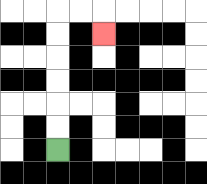{'start': '[2, 6]', 'end': '[4, 1]', 'path_directions': 'U,U,U,U,U,U,R,R,D', 'path_coordinates': '[[2, 6], [2, 5], [2, 4], [2, 3], [2, 2], [2, 1], [2, 0], [3, 0], [4, 0], [4, 1]]'}